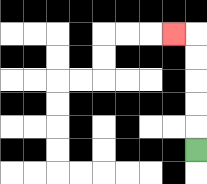{'start': '[8, 6]', 'end': '[7, 1]', 'path_directions': 'U,U,U,U,U,L', 'path_coordinates': '[[8, 6], [8, 5], [8, 4], [8, 3], [8, 2], [8, 1], [7, 1]]'}